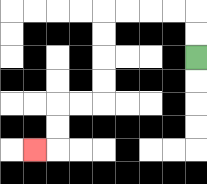{'start': '[8, 2]', 'end': '[1, 6]', 'path_directions': 'U,U,L,L,L,L,D,D,D,D,L,L,D,D,L', 'path_coordinates': '[[8, 2], [8, 1], [8, 0], [7, 0], [6, 0], [5, 0], [4, 0], [4, 1], [4, 2], [4, 3], [4, 4], [3, 4], [2, 4], [2, 5], [2, 6], [1, 6]]'}